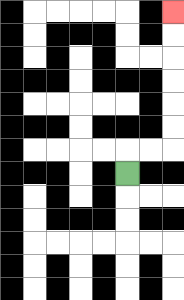{'start': '[5, 7]', 'end': '[7, 0]', 'path_directions': 'U,R,R,U,U,U,U,U,U', 'path_coordinates': '[[5, 7], [5, 6], [6, 6], [7, 6], [7, 5], [7, 4], [7, 3], [7, 2], [7, 1], [7, 0]]'}